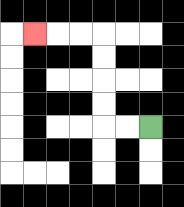{'start': '[6, 5]', 'end': '[1, 1]', 'path_directions': 'L,L,U,U,U,U,L,L,L', 'path_coordinates': '[[6, 5], [5, 5], [4, 5], [4, 4], [4, 3], [4, 2], [4, 1], [3, 1], [2, 1], [1, 1]]'}